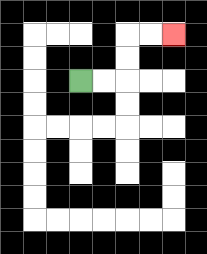{'start': '[3, 3]', 'end': '[7, 1]', 'path_directions': 'R,R,U,U,R,R', 'path_coordinates': '[[3, 3], [4, 3], [5, 3], [5, 2], [5, 1], [6, 1], [7, 1]]'}